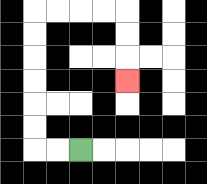{'start': '[3, 6]', 'end': '[5, 3]', 'path_directions': 'L,L,U,U,U,U,U,U,R,R,R,R,D,D,D', 'path_coordinates': '[[3, 6], [2, 6], [1, 6], [1, 5], [1, 4], [1, 3], [1, 2], [1, 1], [1, 0], [2, 0], [3, 0], [4, 0], [5, 0], [5, 1], [5, 2], [5, 3]]'}